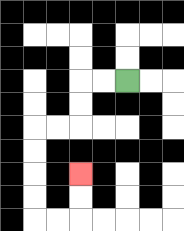{'start': '[5, 3]', 'end': '[3, 7]', 'path_directions': 'L,L,D,D,L,L,D,D,D,D,R,R,U,U', 'path_coordinates': '[[5, 3], [4, 3], [3, 3], [3, 4], [3, 5], [2, 5], [1, 5], [1, 6], [1, 7], [1, 8], [1, 9], [2, 9], [3, 9], [3, 8], [3, 7]]'}